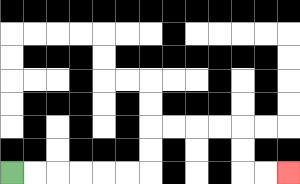{'start': '[0, 7]', 'end': '[12, 7]', 'path_directions': 'R,R,R,R,R,R,U,U,R,R,R,R,D,D,R,R', 'path_coordinates': '[[0, 7], [1, 7], [2, 7], [3, 7], [4, 7], [5, 7], [6, 7], [6, 6], [6, 5], [7, 5], [8, 5], [9, 5], [10, 5], [10, 6], [10, 7], [11, 7], [12, 7]]'}